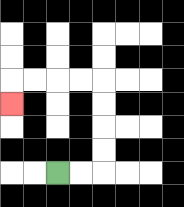{'start': '[2, 7]', 'end': '[0, 4]', 'path_directions': 'R,R,U,U,U,U,L,L,L,L,D', 'path_coordinates': '[[2, 7], [3, 7], [4, 7], [4, 6], [4, 5], [4, 4], [4, 3], [3, 3], [2, 3], [1, 3], [0, 3], [0, 4]]'}